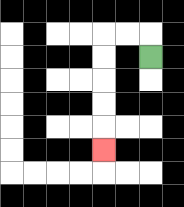{'start': '[6, 2]', 'end': '[4, 6]', 'path_directions': 'U,L,L,D,D,D,D,D', 'path_coordinates': '[[6, 2], [6, 1], [5, 1], [4, 1], [4, 2], [4, 3], [4, 4], [4, 5], [4, 6]]'}